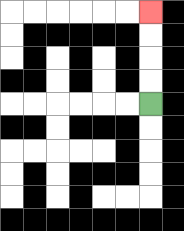{'start': '[6, 4]', 'end': '[6, 0]', 'path_directions': 'U,U,U,U', 'path_coordinates': '[[6, 4], [6, 3], [6, 2], [6, 1], [6, 0]]'}